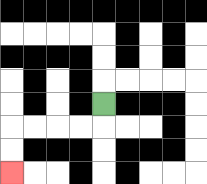{'start': '[4, 4]', 'end': '[0, 7]', 'path_directions': 'D,L,L,L,L,D,D', 'path_coordinates': '[[4, 4], [4, 5], [3, 5], [2, 5], [1, 5], [0, 5], [0, 6], [0, 7]]'}